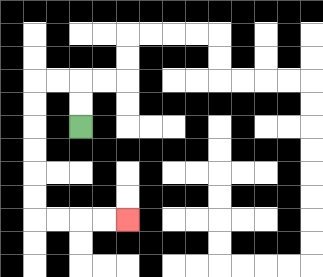{'start': '[3, 5]', 'end': '[5, 9]', 'path_directions': 'U,U,L,L,D,D,D,D,D,D,R,R,R,R', 'path_coordinates': '[[3, 5], [3, 4], [3, 3], [2, 3], [1, 3], [1, 4], [1, 5], [1, 6], [1, 7], [1, 8], [1, 9], [2, 9], [3, 9], [4, 9], [5, 9]]'}